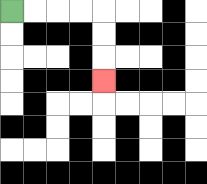{'start': '[0, 0]', 'end': '[4, 3]', 'path_directions': 'R,R,R,R,D,D,D', 'path_coordinates': '[[0, 0], [1, 0], [2, 0], [3, 0], [4, 0], [4, 1], [4, 2], [4, 3]]'}